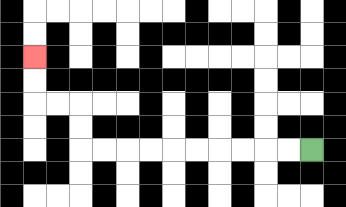{'start': '[13, 6]', 'end': '[1, 2]', 'path_directions': 'L,L,L,L,L,L,L,L,L,L,U,U,L,L,U,U', 'path_coordinates': '[[13, 6], [12, 6], [11, 6], [10, 6], [9, 6], [8, 6], [7, 6], [6, 6], [5, 6], [4, 6], [3, 6], [3, 5], [3, 4], [2, 4], [1, 4], [1, 3], [1, 2]]'}